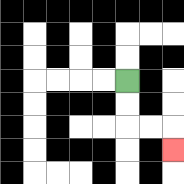{'start': '[5, 3]', 'end': '[7, 6]', 'path_directions': 'D,D,R,R,D', 'path_coordinates': '[[5, 3], [5, 4], [5, 5], [6, 5], [7, 5], [7, 6]]'}